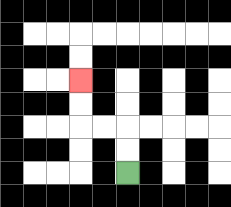{'start': '[5, 7]', 'end': '[3, 3]', 'path_directions': 'U,U,L,L,U,U', 'path_coordinates': '[[5, 7], [5, 6], [5, 5], [4, 5], [3, 5], [3, 4], [3, 3]]'}